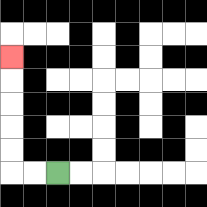{'start': '[2, 7]', 'end': '[0, 2]', 'path_directions': 'L,L,U,U,U,U,U', 'path_coordinates': '[[2, 7], [1, 7], [0, 7], [0, 6], [0, 5], [0, 4], [0, 3], [0, 2]]'}